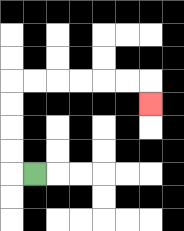{'start': '[1, 7]', 'end': '[6, 4]', 'path_directions': 'L,U,U,U,U,R,R,R,R,R,R,D', 'path_coordinates': '[[1, 7], [0, 7], [0, 6], [0, 5], [0, 4], [0, 3], [1, 3], [2, 3], [3, 3], [4, 3], [5, 3], [6, 3], [6, 4]]'}